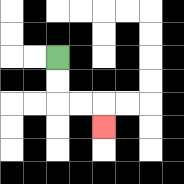{'start': '[2, 2]', 'end': '[4, 5]', 'path_directions': 'D,D,R,R,D', 'path_coordinates': '[[2, 2], [2, 3], [2, 4], [3, 4], [4, 4], [4, 5]]'}